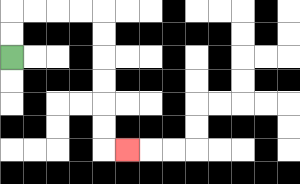{'start': '[0, 2]', 'end': '[5, 6]', 'path_directions': 'U,U,R,R,R,R,D,D,D,D,D,D,R', 'path_coordinates': '[[0, 2], [0, 1], [0, 0], [1, 0], [2, 0], [3, 0], [4, 0], [4, 1], [4, 2], [4, 3], [4, 4], [4, 5], [4, 6], [5, 6]]'}